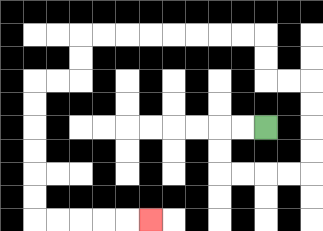{'start': '[11, 5]', 'end': '[6, 9]', 'path_directions': 'L,L,D,D,R,R,R,R,U,U,U,U,L,L,U,U,L,L,L,L,L,L,L,L,D,D,L,L,D,D,D,D,D,D,R,R,R,R,R', 'path_coordinates': '[[11, 5], [10, 5], [9, 5], [9, 6], [9, 7], [10, 7], [11, 7], [12, 7], [13, 7], [13, 6], [13, 5], [13, 4], [13, 3], [12, 3], [11, 3], [11, 2], [11, 1], [10, 1], [9, 1], [8, 1], [7, 1], [6, 1], [5, 1], [4, 1], [3, 1], [3, 2], [3, 3], [2, 3], [1, 3], [1, 4], [1, 5], [1, 6], [1, 7], [1, 8], [1, 9], [2, 9], [3, 9], [4, 9], [5, 9], [6, 9]]'}